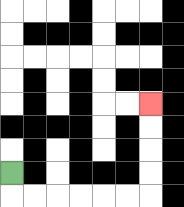{'start': '[0, 7]', 'end': '[6, 4]', 'path_directions': 'D,R,R,R,R,R,R,U,U,U,U', 'path_coordinates': '[[0, 7], [0, 8], [1, 8], [2, 8], [3, 8], [4, 8], [5, 8], [6, 8], [6, 7], [6, 6], [6, 5], [6, 4]]'}